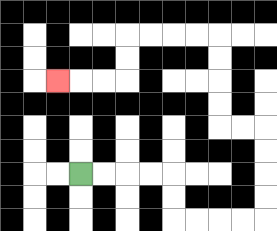{'start': '[3, 7]', 'end': '[2, 3]', 'path_directions': 'R,R,R,R,D,D,R,R,R,R,U,U,U,U,L,L,U,U,U,U,L,L,L,L,D,D,L,L,L', 'path_coordinates': '[[3, 7], [4, 7], [5, 7], [6, 7], [7, 7], [7, 8], [7, 9], [8, 9], [9, 9], [10, 9], [11, 9], [11, 8], [11, 7], [11, 6], [11, 5], [10, 5], [9, 5], [9, 4], [9, 3], [9, 2], [9, 1], [8, 1], [7, 1], [6, 1], [5, 1], [5, 2], [5, 3], [4, 3], [3, 3], [2, 3]]'}